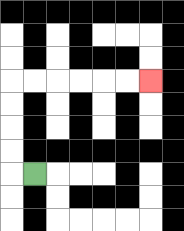{'start': '[1, 7]', 'end': '[6, 3]', 'path_directions': 'L,U,U,U,U,R,R,R,R,R,R', 'path_coordinates': '[[1, 7], [0, 7], [0, 6], [0, 5], [0, 4], [0, 3], [1, 3], [2, 3], [3, 3], [4, 3], [5, 3], [6, 3]]'}